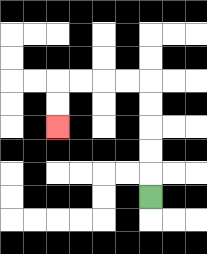{'start': '[6, 8]', 'end': '[2, 5]', 'path_directions': 'U,U,U,U,U,L,L,L,L,D,D', 'path_coordinates': '[[6, 8], [6, 7], [6, 6], [6, 5], [6, 4], [6, 3], [5, 3], [4, 3], [3, 3], [2, 3], [2, 4], [2, 5]]'}